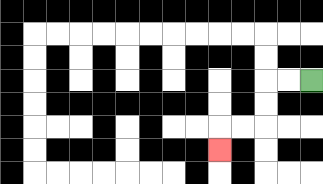{'start': '[13, 3]', 'end': '[9, 6]', 'path_directions': 'L,L,D,D,L,L,D', 'path_coordinates': '[[13, 3], [12, 3], [11, 3], [11, 4], [11, 5], [10, 5], [9, 5], [9, 6]]'}